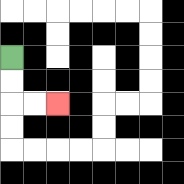{'start': '[0, 2]', 'end': '[2, 4]', 'path_directions': 'D,D,R,R', 'path_coordinates': '[[0, 2], [0, 3], [0, 4], [1, 4], [2, 4]]'}